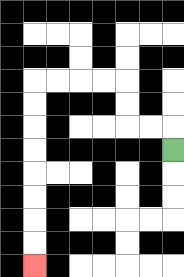{'start': '[7, 6]', 'end': '[1, 11]', 'path_directions': 'U,L,L,U,U,L,L,L,L,D,D,D,D,D,D,D,D', 'path_coordinates': '[[7, 6], [7, 5], [6, 5], [5, 5], [5, 4], [5, 3], [4, 3], [3, 3], [2, 3], [1, 3], [1, 4], [1, 5], [1, 6], [1, 7], [1, 8], [1, 9], [1, 10], [1, 11]]'}